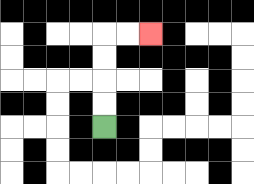{'start': '[4, 5]', 'end': '[6, 1]', 'path_directions': 'U,U,U,U,R,R', 'path_coordinates': '[[4, 5], [4, 4], [4, 3], [4, 2], [4, 1], [5, 1], [6, 1]]'}